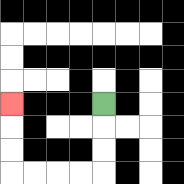{'start': '[4, 4]', 'end': '[0, 4]', 'path_directions': 'D,D,D,L,L,L,L,U,U,U', 'path_coordinates': '[[4, 4], [4, 5], [4, 6], [4, 7], [3, 7], [2, 7], [1, 7], [0, 7], [0, 6], [0, 5], [0, 4]]'}